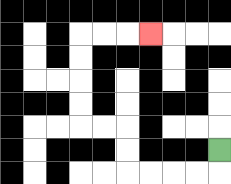{'start': '[9, 6]', 'end': '[6, 1]', 'path_directions': 'D,L,L,L,L,U,U,L,L,U,U,U,U,R,R,R', 'path_coordinates': '[[9, 6], [9, 7], [8, 7], [7, 7], [6, 7], [5, 7], [5, 6], [5, 5], [4, 5], [3, 5], [3, 4], [3, 3], [3, 2], [3, 1], [4, 1], [5, 1], [6, 1]]'}